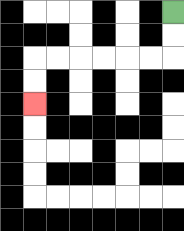{'start': '[7, 0]', 'end': '[1, 4]', 'path_directions': 'D,D,L,L,L,L,L,L,D,D', 'path_coordinates': '[[7, 0], [7, 1], [7, 2], [6, 2], [5, 2], [4, 2], [3, 2], [2, 2], [1, 2], [1, 3], [1, 4]]'}